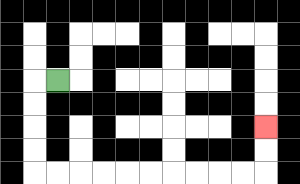{'start': '[2, 3]', 'end': '[11, 5]', 'path_directions': 'L,D,D,D,D,R,R,R,R,R,R,R,R,R,R,U,U', 'path_coordinates': '[[2, 3], [1, 3], [1, 4], [1, 5], [1, 6], [1, 7], [2, 7], [3, 7], [4, 7], [5, 7], [6, 7], [7, 7], [8, 7], [9, 7], [10, 7], [11, 7], [11, 6], [11, 5]]'}